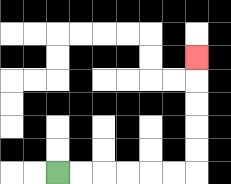{'start': '[2, 7]', 'end': '[8, 2]', 'path_directions': 'R,R,R,R,R,R,U,U,U,U,U', 'path_coordinates': '[[2, 7], [3, 7], [4, 7], [5, 7], [6, 7], [7, 7], [8, 7], [8, 6], [8, 5], [8, 4], [8, 3], [8, 2]]'}